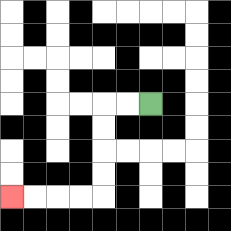{'start': '[6, 4]', 'end': '[0, 8]', 'path_directions': 'L,L,D,D,D,D,L,L,L,L', 'path_coordinates': '[[6, 4], [5, 4], [4, 4], [4, 5], [4, 6], [4, 7], [4, 8], [3, 8], [2, 8], [1, 8], [0, 8]]'}